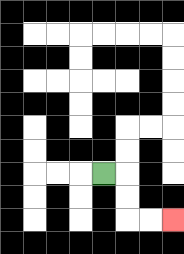{'start': '[4, 7]', 'end': '[7, 9]', 'path_directions': 'R,D,D,R,R', 'path_coordinates': '[[4, 7], [5, 7], [5, 8], [5, 9], [6, 9], [7, 9]]'}